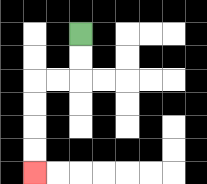{'start': '[3, 1]', 'end': '[1, 7]', 'path_directions': 'D,D,L,L,D,D,D,D', 'path_coordinates': '[[3, 1], [3, 2], [3, 3], [2, 3], [1, 3], [1, 4], [1, 5], [1, 6], [1, 7]]'}